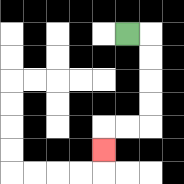{'start': '[5, 1]', 'end': '[4, 6]', 'path_directions': 'R,D,D,D,D,L,L,D', 'path_coordinates': '[[5, 1], [6, 1], [6, 2], [6, 3], [6, 4], [6, 5], [5, 5], [4, 5], [4, 6]]'}